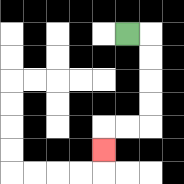{'start': '[5, 1]', 'end': '[4, 6]', 'path_directions': 'R,D,D,D,D,L,L,D', 'path_coordinates': '[[5, 1], [6, 1], [6, 2], [6, 3], [6, 4], [6, 5], [5, 5], [4, 5], [4, 6]]'}